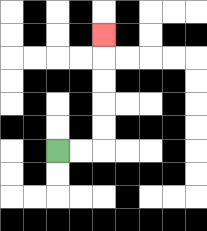{'start': '[2, 6]', 'end': '[4, 1]', 'path_directions': 'R,R,U,U,U,U,U', 'path_coordinates': '[[2, 6], [3, 6], [4, 6], [4, 5], [4, 4], [4, 3], [4, 2], [4, 1]]'}